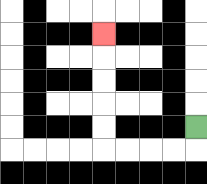{'start': '[8, 5]', 'end': '[4, 1]', 'path_directions': 'D,L,L,L,L,U,U,U,U,U', 'path_coordinates': '[[8, 5], [8, 6], [7, 6], [6, 6], [5, 6], [4, 6], [4, 5], [4, 4], [4, 3], [4, 2], [4, 1]]'}